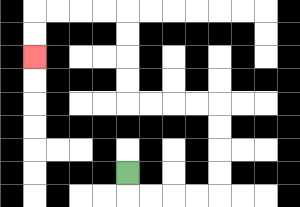{'start': '[5, 7]', 'end': '[1, 2]', 'path_directions': 'D,R,R,R,R,U,U,U,U,L,L,L,L,U,U,U,U,L,L,L,L,D,D', 'path_coordinates': '[[5, 7], [5, 8], [6, 8], [7, 8], [8, 8], [9, 8], [9, 7], [9, 6], [9, 5], [9, 4], [8, 4], [7, 4], [6, 4], [5, 4], [5, 3], [5, 2], [5, 1], [5, 0], [4, 0], [3, 0], [2, 0], [1, 0], [1, 1], [1, 2]]'}